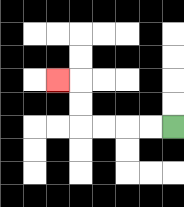{'start': '[7, 5]', 'end': '[2, 3]', 'path_directions': 'L,L,L,L,U,U,L', 'path_coordinates': '[[7, 5], [6, 5], [5, 5], [4, 5], [3, 5], [3, 4], [3, 3], [2, 3]]'}